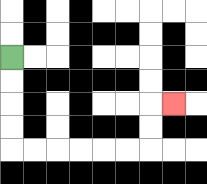{'start': '[0, 2]', 'end': '[7, 4]', 'path_directions': 'D,D,D,D,R,R,R,R,R,R,U,U,R', 'path_coordinates': '[[0, 2], [0, 3], [0, 4], [0, 5], [0, 6], [1, 6], [2, 6], [3, 6], [4, 6], [5, 6], [6, 6], [6, 5], [6, 4], [7, 4]]'}